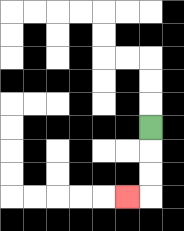{'start': '[6, 5]', 'end': '[5, 8]', 'path_directions': 'D,D,D,L', 'path_coordinates': '[[6, 5], [6, 6], [6, 7], [6, 8], [5, 8]]'}